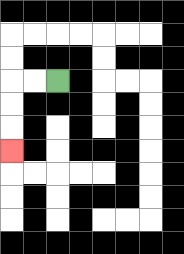{'start': '[2, 3]', 'end': '[0, 6]', 'path_directions': 'L,L,D,D,D', 'path_coordinates': '[[2, 3], [1, 3], [0, 3], [0, 4], [0, 5], [0, 6]]'}